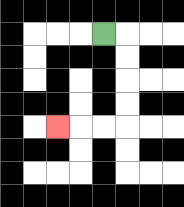{'start': '[4, 1]', 'end': '[2, 5]', 'path_directions': 'R,D,D,D,D,L,L,L', 'path_coordinates': '[[4, 1], [5, 1], [5, 2], [5, 3], [5, 4], [5, 5], [4, 5], [3, 5], [2, 5]]'}